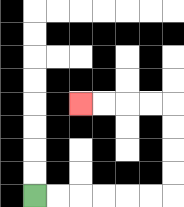{'start': '[1, 8]', 'end': '[3, 4]', 'path_directions': 'R,R,R,R,R,R,U,U,U,U,L,L,L,L', 'path_coordinates': '[[1, 8], [2, 8], [3, 8], [4, 8], [5, 8], [6, 8], [7, 8], [7, 7], [7, 6], [7, 5], [7, 4], [6, 4], [5, 4], [4, 4], [3, 4]]'}